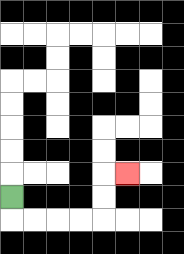{'start': '[0, 8]', 'end': '[5, 7]', 'path_directions': 'D,R,R,R,R,U,U,R', 'path_coordinates': '[[0, 8], [0, 9], [1, 9], [2, 9], [3, 9], [4, 9], [4, 8], [4, 7], [5, 7]]'}